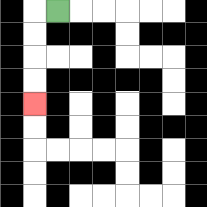{'start': '[2, 0]', 'end': '[1, 4]', 'path_directions': 'L,D,D,D,D', 'path_coordinates': '[[2, 0], [1, 0], [1, 1], [1, 2], [1, 3], [1, 4]]'}